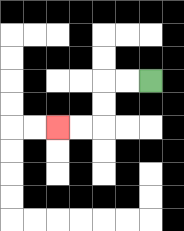{'start': '[6, 3]', 'end': '[2, 5]', 'path_directions': 'L,L,D,D,L,L', 'path_coordinates': '[[6, 3], [5, 3], [4, 3], [4, 4], [4, 5], [3, 5], [2, 5]]'}